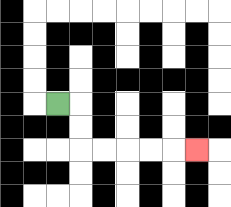{'start': '[2, 4]', 'end': '[8, 6]', 'path_directions': 'R,D,D,R,R,R,R,R', 'path_coordinates': '[[2, 4], [3, 4], [3, 5], [3, 6], [4, 6], [5, 6], [6, 6], [7, 6], [8, 6]]'}